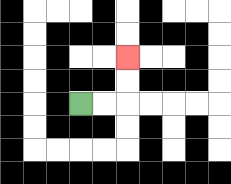{'start': '[3, 4]', 'end': '[5, 2]', 'path_directions': 'R,R,U,U', 'path_coordinates': '[[3, 4], [4, 4], [5, 4], [5, 3], [5, 2]]'}